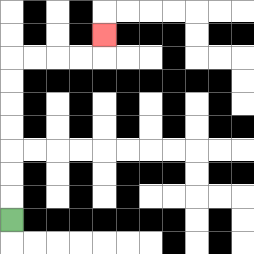{'start': '[0, 9]', 'end': '[4, 1]', 'path_directions': 'U,U,U,U,U,U,U,R,R,R,R,U', 'path_coordinates': '[[0, 9], [0, 8], [0, 7], [0, 6], [0, 5], [0, 4], [0, 3], [0, 2], [1, 2], [2, 2], [3, 2], [4, 2], [4, 1]]'}